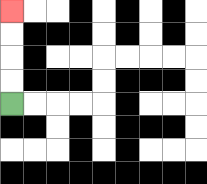{'start': '[0, 4]', 'end': '[0, 0]', 'path_directions': 'U,U,U,U', 'path_coordinates': '[[0, 4], [0, 3], [0, 2], [0, 1], [0, 0]]'}